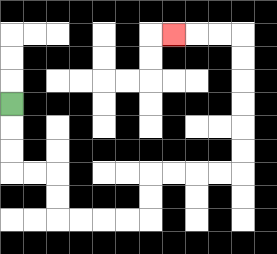{'start': '[0, 4]', 'end': '[7, 1]', 'path_directions': 'D,D,D,R,R,D,D,R,R,R,R,U,U,R,R,R,R,U,U,U,U,U,U,L,L,L', 'path_coordinates': '[[0, 4], [0, 5], [0, 6], [0, 7], [1, 7], [2, 7], [2, 8], [2, 9], [3, 9], [4, 9], [5, 9], [6, 9], [6, 8], [6, 7], [7, 7], [8, 7], [9, 7], [10, 7], [10, 6], [10, 5], [10, 4], [10, 3], [10, 2], [10, 1], [9, 1], [8, 1], [7, 1]]'}